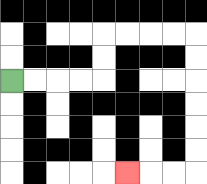{'start': '[0, 3]', 'end': '[5, 7]', 'path_directions': 'R,R,R,R,U,U,R,R,R,R,D,D,D,D,D,D,L,L,L', 'path_coordinates': '[[0, 3], [1, 3], [2, 3], [3, 3], [4, 3], [4, 2], [4, 1], [5, 1], [6, 1], [7, 1], [8, 1], [8, 2], [8, 3], [8, 4], [8, 5], [8, 6], [8, 7], [7, 7], [6, 7], [5, 7]]'}